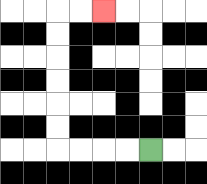{'start': '[6, 6]', 'end': '[4, 0]', 'path_directions': 'L,L,L,L,U,U,U,U,U,U,R,R', 'path_coordinates': '[[6, 6], [5, 6], [4, 6], [3, 6], [2, 6], [2, 5], [2, 4], [2, 3], [2, 2], [2, 1], [2, 0], [3, 0], [4, 0]]'}